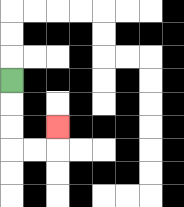{'start': '[0, 3]', 'end': '[2, 5]', 'path_directions': 'D,D,D,R,R,U', 'path_coordinates': '[[0, 3], [0, 4], [0, 5], [0, 6], [1, 6], [2, 6], [2, 5]]'}